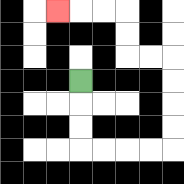{'start': '[3, 3]', 'end': '[2, 0]', 'path_directions': 'D,D,D,R,R,R,R,U,U,U,U,L,L,U,U,L,L,L', 'path_coordinates': '[[3, 3], [3, 4], [3, 5], [3, 6], [4, 6], [5, 6], [6, 6], [7, 6], [7, 5], [7, 4], [7, 3], [7, 2], [6, 2], [5, 2], [5, 1], [5, 0], [4, 0], [3, 0], [2, 0]]'}